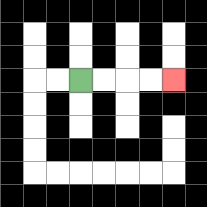{'start': '[3, 3]', 'end': '[7, 3]', 'path_directions': 'R,R,R,R', 'path_coordinates': '[[3, 3], [4, 3], [5, 3], [6, 3], [7, 3]]'}